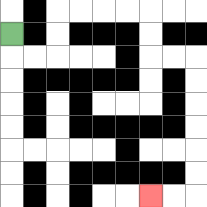{'start': '[0, 1]', 'end': '[6, 8]', 'path_directions': 'D,R,R,U,U,R,R,R,R,D,D,R,R,D,D,D,D,D,D,L,L', 'path_coordinates': '[[0, 1], [0, 2], [1, 2], [2, 2], [2, 1], [2, 0], [3, 0], [4, 0], [5, 0], [6, 0], [6, 1], [6, 2], [7, 2], [8, 2], [8, 3], [8, 4], [8, 5], [8, 6], [8, 7], [8, 8], [7, 8], [6, 8]]'}